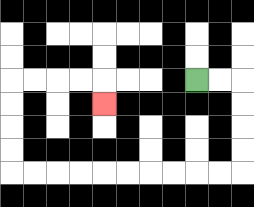{'start': '[8, 3]', 'end': '[4, 4]', 'path_directions': 'R,R,D,D,D,D,L,L,L,L,L,L,L,L,L,L,U,U,U,U,R,R,R,R,D', 'path_coordinates': '[[8, 3], [9, 3], [10, 3], [10, 4], [10, 5], [10, 6], [10, 7], [9, 7], [8, 7], [7, 7], [6, 7], [5, 7], [4, 7], [3, 7], [2, 7], [1, 7], [0, 7], [0, 6], [0, 5], [0, 4], [0, 3], [1, 3], [2, 3], [3, 3], [4, 3], [4, 4]]'}